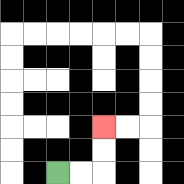{'start': '[2, 7]', 'end': '[4, 5]', 'path_directions': 'R,R,U,U', 'path_coordinates': '[[2, 7], [3, 7], [4, 7], [4, 6], [4, 5]]'}